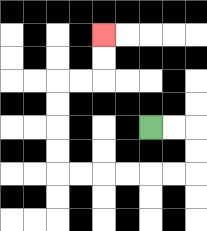{'start': '[6, 5]', 'end': '[4, 1]', 'path_directions': 'R,R,D,D,L,L,L,L,L,L,U,U,U,U,R,R,U,U', 'path_coordinates': '[[6, 5], [7, 5], [8, 5], [8, 6], [8, 7], [7, 7], [6, 7], [5, 7], [4, 7], [3, 7], [2, 7], [2, 6], [2, 5], [2, 4], [2, 3], [3, 3], [4, 3], [4, 2], [4, 1]]'}